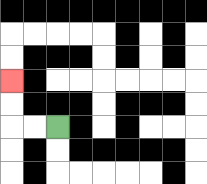{'start': '[2, 5]', 'end': '[0, 3]', 'path_directions': 'L,L,U,U', 'path_coordinates': '[[2, 5], [1, 5], [0, 5], [0, 4], [0, 3]]'}